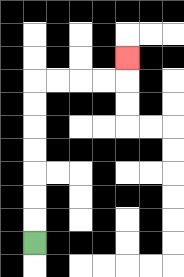{'start': '[1, 10]', 'end': '[5, 2]', 'path_directions': 'U,U,U,U,U,U,U,R,R,R,R,U', 'path_coordinates': '[[1, 10], [1, 9], [1, 8], [1, 7], [1, 6], [1, 5], [1, 4], [1, 3], [2, 3], [3, 3], [4, 3], [5, 3], [5, 2]]'}